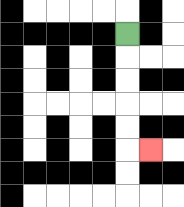{'start': '[5, 1]', 'end': '[6, 6]', 'path_directions': 'D,D,D,D,D,R', 'path_coordinates': '[[5, 1], [5, 2], [5, 3], [5, 4], [5, 5], [5, 6], [6, 6]]'}